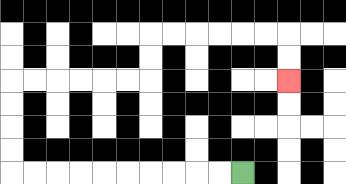{'start': '[10, 7]', 'end': '[12, 3]', 'path_directions': 'L,L,L,L,L,L,L,L,L,L,U,U,U,U,R,R,R,R,R,R,U,U,R,R,R,R,R,R,D,D', 'path_coordinates': '[[10, 7], [9, 7], [8, 7], [7, 7], [6, 7], [5, 7], [4, 7], [3, 7], [2, 7], [1, 7], [0, 7], [0, 6], [0, 5], [0, 4], [0, 3], [1, 3], [2, 3], [3, 3], [4, 3], [5, 3], [6, 3], [6, 2], [6, 1], [7, 1], [8, 1], [9, 1], [10, 1], [11, 1], [12, 1], [12, 2], [12, 3]]'}